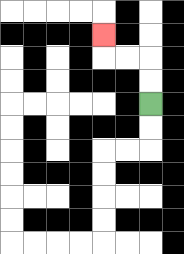{'start': '[6, 4]', 'end': '[4, 1]', 'path_directions': 'U,U,L,L,U', 'path_coordinates': '[[6, 4], [6, 3], [6, 2], [5, 2], [4, 2], [4, 1]]'}